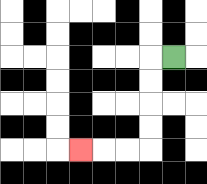{'start': '[7, 2]', 'end': '[3, 6]', 'path_directions': 'L,D,D,D,D,L,L,L', 'path_coordinates': '[[7, 2], [6, 2], [6, 3], [6, 4], [6, 5], [6, 6], [5, 6], [4, 6], [3, 6]]'}